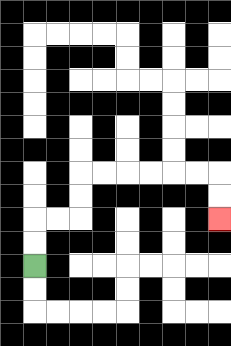{'start': '[1, 11]', 'end': '[9, 9]', 'path_directions': 'U,U,R,R,U,U,R,R,R,R,R,R,D,D', 'path_coordinates': '[[1, 11], [1, 10], [1, 9], [2, 9], [3, 9], [3, 8], [3, 7], [4, 7], [5, 7], [6, 7], [7, 7], [8, 7], [9, 7], [9, 8], [9, 9]]'}